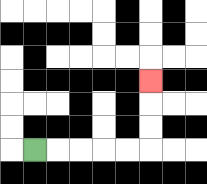{'start': '[1, 6]', 'end': '[6, 3]', 'path_directions': 'R,R,R,R,R,U,U,U', 'path_coordinates': '[[1, 6], [2, 6], [3, 6], [4, 6], [5, 6], [6, 6], [6, 5], [6, 4], [6, 3]]'}